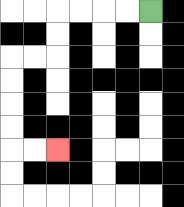{'start': '[6, 0]', 'end': '[2, 6]', 'path_directions': 'L,L,L,L,D,D,L,L,D,D,D,D,R,R', 'path_coordinates': '[[6, 0], [5, 0], [4, 0], [3, 0], [2, 0], [2, 1], [2, 2], [1, 2], [0, 2], [0, 3], [0, 4], [0, 5], [0, 6], [1, 6], [2, 6]]'}